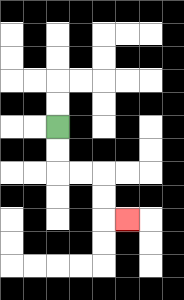{'start': '[2, 5]', 'end': '[5, 9]', 'path_directions': 'D,D,R,R,D,D,R', 'path_coordinates': '[[2, 5], [2, 6], [2, 7], [3, 7], [4, 7], [4, 8], [4, 9], [5, 9]]'}